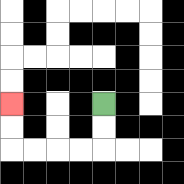{'start': '[4, 4]', 'end': '[0, 4]', 'path_directions': 'D,D,L,L,L,L,U,U', 'path_coordinates': '[[4, 4], [4, 5], [4, 6], [3, 6], [2, 6], [1, 6], [0, 6], [0, 5], [0, 4]]'}